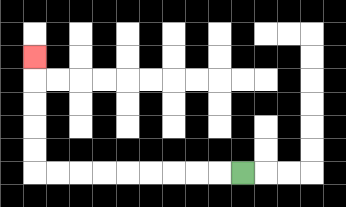{'start': '[10, 7]', 'end': '[1, 2]', 'path_directions': 'L,L,L,L,L,L,L,L,L,U,U,U,U,U', 'path_coordinates': '[[10, 7], [9, 7], [8, 7], [7, 7], [6, 7], [5, 7], [4, 7], [3, 7], [2, 7], [1, 7], [1, 6], [1, 5], [1, 4], [1, 3], [1, 2]]'}